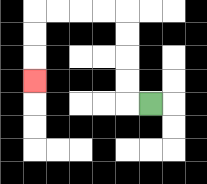{'start': '[6, 4]', 'end': '[1, 3]', 'path_directions': 'L,U,U,U,U,L,L,L,L,D,D,D', 'path_coordinates': '[[6, 4], [5, 4], [5, 3], [5, 2], [5, 1], [5, 0], [4, 0], [3, 0], [2, 0], [1, 0], [1, 1], [1, 2], [1, 3]]'}